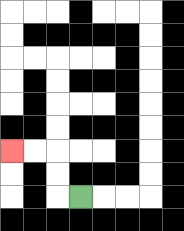{'start': '[3, 8]', 'end': '[0, 6]', 'path_directions': 'L,U,U,L,L', 'path_coordinates': '[[3, 8], [2, 8], [2, 7], [2, 6], [1, 6], [0, 6]]'}